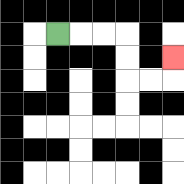{'start': '[2, 1]', 'end': '[7, 2]', 'path_directions': 'R,R,R,D,D,R,R,U', 'path_coordinates': '[[2, 1], [3, 1], [4, 1], [5, 1], [5, 2], [5, 3], [6, 3], [7, 3], [7, 2]]'}